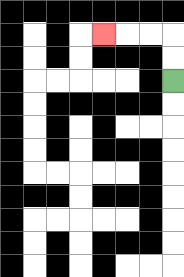{'start': '[7, 3]', 'end': '[4, 1]', 'path_directions': 'U,U,L,L,L', 'path_coordinates': '[[7, 3], [7, 2], [7, 1], [6, 1], [5, 1], [4, 1]]'}